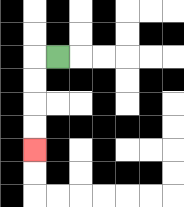{'start': '[2, 2]', 'end': '[1, 6]', 'path_directions': 'L,D,D,D,D', 'path_coordinates': '[[2, 2], [1, 2], [1, 3], [1, 4], [1, 5], [1, 6]]'}